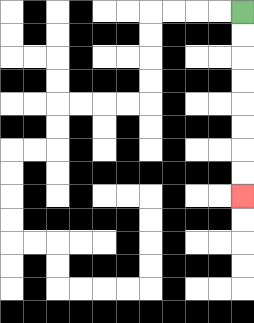{'start': '[10, 0]', 'end': '[10, 8]', 'path_directions': 'D,D,D,D,D,D,D,D', 'path_coordinates': '[[10, 0], [10, 1], [10, 2], [10, 3], [10, 4], [10, 5], [10, 6], [10, 7], [10, 8]]'}